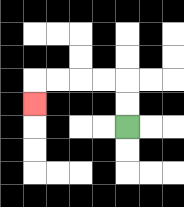{'start': '[5, 5]', 'end': '[1, 4]', 'path_directions': 'U,U,L,L,L,L,D', 'path_coordinates': '[[5, 5], [5, 4], [5, 3], [4, 3], [3, 3], [2, 3], [1, 3], [1, 4]]'}